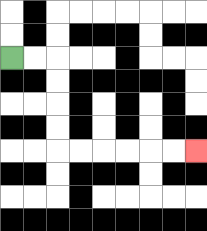{'start': '[0, 2]', 'end': '[8, 6]', 'path_directions': 'R,R,D,D,D,D,R,R,R,R,R,R', 'path_coordinates': '[[0, 2], [1, 2], [2, 2], [2, 3], [2, 4], [2, 5], [2, 6], [3, 6], [4, 6], [5, 6], [6, 6], [7, 6], [8, 6]]'}